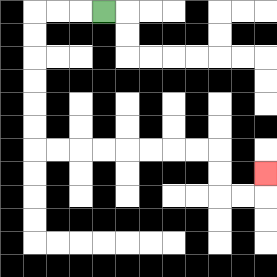{'start': '[4, 0]', 'end': '[11, 7]', 'path_directions': 'L,L,L,D,D,D,D,D,D,R,R,R,R,R,R,R,R,D,D,R,R,U', 'path_coordinates': '[[4, 0], [3, 0], [2, 0], [1, 0], [1, 1], [1, 2], [1, 3], [1, 4], [1, 5], [1, 6], [2, 6], [3, 6], [4, 6], [5, 6], [6, 6], [7, 6], [8, 6], [9, 6], [9, 7], [9, 8], [10, 8], [11, 8], [11, 7]]'}